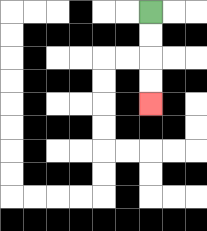{'start': '[6, 0]', 'end': '[6, 4]', 'path_directions': 'D,D,D,D', 'path_coordinates': '[[6, 0], [6, 1], [6, 2], [6, 3], [6, 4]]'}